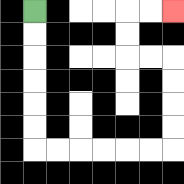{'start': '[1, 0]', 'end': '[7, 0]', 'path_directions': 'D,D,D,D,D,D,R,R,R,R,R,R,U,U,U,U,L,L,U,U,R,R', 'path_coordinates': '[[1, 0], [1, 1], [1, 2], [1, 3], [1, 4], [1, 5], [1, 6], [2, 6], [3, 6], [4, 6], [5, 6], [6, 6], [7, 6], [7, 5], [7, 4], [7, 3], [7, 2], [6, 2], [5, 2], [5, 1], [5, 0], [6, 0], [7, 0]]'}